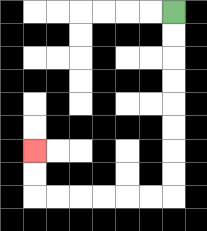{'start': '[7, 0]', 'end': '[1, 6]', 'path_directions': 'D,D,D,D,D,D,D,D,L,L,L,L,L,L,U,U', 'path_coordinates': '[[7, 0], [7, 1], [7, 2], [7, 3], [7, 4], [7, 5], [7, 6], [7, 7], [7, 8], [6, 8], [5, 8], [4, 8], [3, 8], [2, 8], [1, 8], [1, 7], [1, 6]]'}